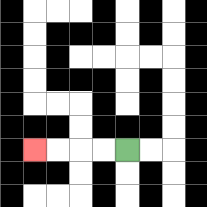{'start': '[5, 6]', 'end': '[1, 6]', 'path_directions': 'L,L,L,L', 'path_coordinates': '[[5, 6], [4, 6], [3, 6], [2, 6], [1, 6]]'}